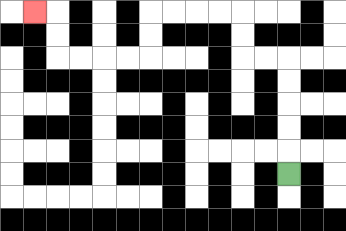{'start': '[12, 7]', 'end': '[1, 0]', 'path_directions': 'U,U,U,U,U,L,L,U,U,L,L,L,L,D,D,L,L,L,L,U,U,L', 'path_coordinates': '[[12, 7], [12, 6], [12, 5], [12, 4], [12, 3], [12, 2], [11, 2], [10, 2], [10, 1], [10, 0], [9, 0], [8, 0], [7, 0], [6, 0], [6, 1], [6, 2], [5, 2], [4, 2], [3, 2], [2, 2], [2, 1], [2, 0], [1, 0]]'}